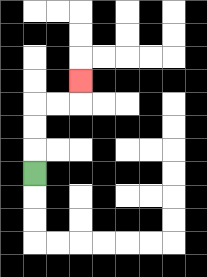{'start': '[1, 7]', 'end': '[3, 3]', 'path_directions': 'U,U,U,R,R,U', 'path_coordinates': '[[1, 7], [1, 6], [1, 5], [1, 4], [2, 4], [3, 4], [3, 3]]'}